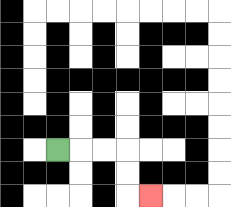{'start': '[2, 6]', 'end': '[6, 8]', 'path_directions': 'R,R,R,D,D,R', 'path_coordinates': '[[2, 6], [3, 6], [4, 6], [5, 6], [5, 7], [5, 8], [6, 8]]'}